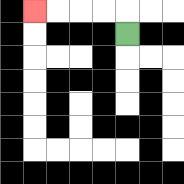{'start': '[5, 1]', 'end': '[1, 0]', 'path_directions': 'U,L,L,L,L', 'path_coordinates': '[[5, 1], [5, 0], [4, 0], [3, 0], [2, 0], [1, 0]]'}